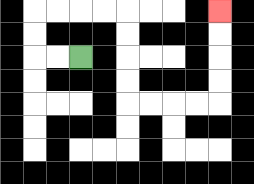{'start': '[3, 2]', 'end': '[9, 0]', 'path_directions': 'L,L,U,U,R,R,R,R,D,D,D,D,R,R,R,R,U,U,U,U', 'path_coordinates': '[[3, 2], [2, 2], [1, 2], [1, 1], [1, 0], [2, 0], [3, 0], [4, 0], [5, 0], [5, 1], [5, 2], [5, 3], [5, 4], [6, 4], [7, 4], [8, 4], [9, 4], [9, 3], [9, 2], [9, 1], [9, 0]]'}